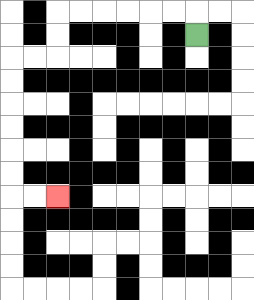{'start': '[8, 1]', 'end': '[2, 8]', 'path_directions': 'U,L,L,L,L,L,L,D,D,L,L,D,D,D,D,D,D,R,R', 'path_coordinates': '[[8, 1], [8, 0], [7, 0], [6, 0], [5, 0], [4, 0], [3, 0], [2, 0], [2, 1], [2, 2], [1, 2], [0, 2], [0, 3], [0, 4], [0, 5], [0, 6], [0, 7], [0, 8], [1, 8], [2, 8]]'}